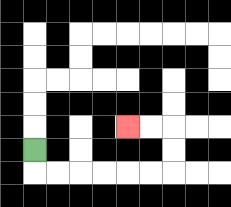{'start': '[1, 6]', 'end': '[5, 5]', 'path_directions': 'D,R,R,R,R,R,R,U,U,L,L', 'path_coordinates': '[[1, 6], [1, 7], [2, 7], [3, 7], [4, 7], [5, 7], [6, 7], [7, 7], [7, 6], [7, 5], [6, 5], [5, 5]]'}